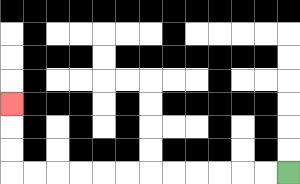{'start': '[12, 7]', 'end': '[0, 4]', 'path_directions': 'L,L,L,L,L,L,L,L,L,L,L,L,U,U,U', 'path_coordinates': '[[12, 7], [11, 7], [10, 7], [9, 7], [8, 7], [7, 7], [6, 7], [5, 7], [4, 7], [3, 7], [2, 7], [1, 7], [0, 7], [0, 6], [0, 5], [0, 4]]'}